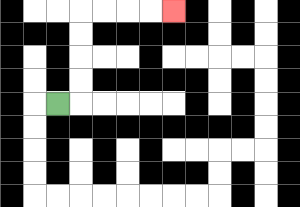{'start': '[2, 4]', 'end': '[7, 0]', 'path_directions': 'R,U,U,U,U,R,R,R,R', 'path_coordinates': '[[2, 4], [3, 4], [3, 3], [3, 2], [3, 1], [3, 0], [4, 0], [5, 0], [6, 0], [7, 0]]'}